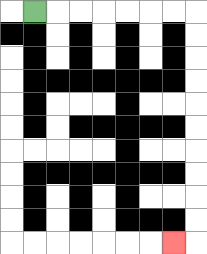{'start': '[1, 0]', 'end': '[7, 10]', 'path_directions': 'R,R,R,R,R,R,R,D,D,D,D,D,D,D,D,D,D,L', 'path_coordinates': '[[1, 0], [2, 0], [3, 0], [4, 0], [5, 0], [6, 0], [7, 0], [8, 0], [8, 1], [8, 2], [8, 3], [8, 4], [8, 5], [8, 6], [8, 7], [8, 8], [8, 9], [8, 10], [7, 10]]'}